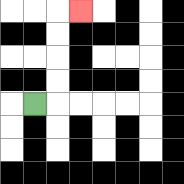{'start': '[1, 4]', 'end': '[3, 0]', 'path_directions': 'R,U,U,U,U,R', 'path_coordinates': '[[1, 4], [2, 4], [2, 3], [2, 2], [2, 1], [2, 0], [3, 0]]'}